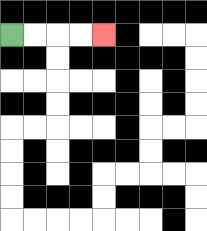{'start': '[0, 1]', 'end': '[4, 1]', 'path_directions': 'R,R,R,R', 'path_coordinates': '[[0, 1], [1, 1], [2, 1], [3, 1], [4, 1]]'}